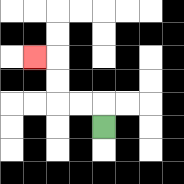{'start': '[4, 5]', 'end': '[1, 2]', 'path_directions': 'U,L,L,U,U,L', 'path_coordinates': '[[4, 5], [4, 4], [3, 4], [2, 4], [2, 3], [2, 2], [1, 2]]'}